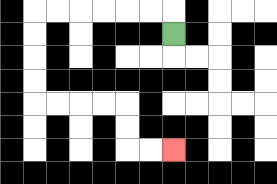{'start': '[7, 1]', 'end': '[7, 6]', 'path_directions': 'U,L,L,L,L,L,L,D,D,D,D,R,R,R,R,D,D,R,R', 'path_coordinates': '[[7, 1], [7, 0], [6, 0], [5, 0], [4, 0], [3, 0], [2, 0], [1, 0], [1, 1], [1, 2], [1, 3], [1, 4], [2, 4], [3, 4], [4, 4], [5, 4], [5, 5], [5, 6], [6, 6], [7, 6]]'}